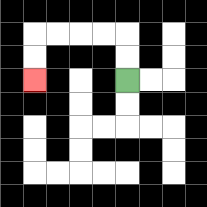{'start': '[5, 3]', 'end': '[1, 3]', 'path_directions': 'U,U,L,L,L,L,D,D', 'path_coordinates': '[[5, 3], [5, 2], [5, 1], [4, 1], [3, 1], [2, 1], [1, 1], [1, 2], [1, 3]]'}